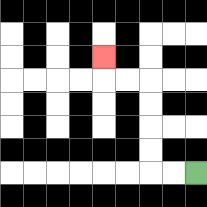{'start': '[8, 7]', 'end': '[4, 2]', 'path_directions': 'L,L,U,U,U,U,L,L,U', 'path_coordinates': '[[8, 7], [7, 7], [6, 7], [6, 6], [6, 5], [6, 4], [6, 3], [5, 3], [4, 3], [4, 2]]'}